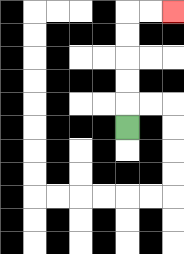{'start': '[5, 5]', 'end': '[7, 0]', 'path_directions': 'U,U,U,U,U,R,R', 'path_coordinates': '[[5, 5], [5, 4], [5, 3], [5, 2], [5, 1], [5, 0], [6, 0], [7, 0]]'}